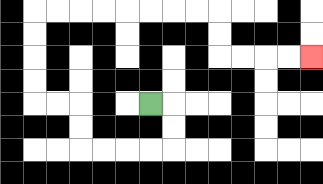{'start': '[6, 4]', 'end': '[13, 2]', 'path_directions': 'R,D,D,L,L,L,L,U,U,L,L,U,U,U,U,R,R,R,R,R,R,R,R,D,D,R,R,R,R', 'path_coordinates': '[[6, 4], [7, 4], [7, 5], [7, 6], [6, 6], [5, 6], [4, 6], [3, 6], [3, 5], [3, 4], [2, 4], [1, 4], [1, 3], [1, 2], [1, 1], [1, 0], [2, 0], [3, 0], [4, 0], [5, 0], [6, 0], [7, 0], [8, 0], [9, 0], [9, 1], [9, 2], [10, 2], [11, 2], [12, 2], [13, 2]]'}